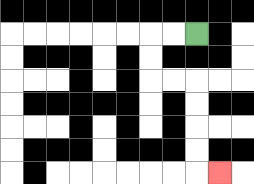{'start': '[8, 1]', 'end': '[9, 7]', 'path_directions': 'L,L,D,D,R,R,D,D,D,D,R', 'path_coordinates': '[[8, 1], [7, 1], [6, 1], [6, 2], [6, 3], [7, 3], [8, 3], [8, 4], [8, 5], [8, 6], [8, 7], [9, 7]]'}